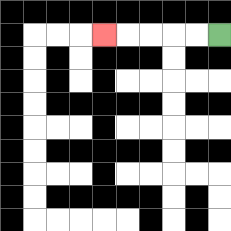{'start': '[9, 1]', 'end': '[4, 1]', 'path_directions': 'L,L,L,L,L', 'path_coordinates': '[[9, 1], [8, 1], [7, 1], [6, 1], [5, 1], [4, 1]]'}